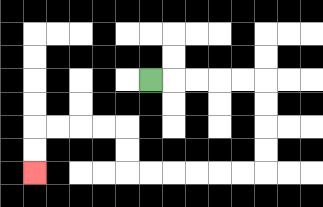{'start': '[6, 3]', 'end': '[1, 7]', 'path_directions': 'R,R,R,R,R,D,D,D,D,L,L,L,L,L,L,U,U,L,L,L,L,D,D', 'path_coordinates': '[[6, 3], [7, 3], [8, 3], [9, 3], [10, 3], [11, 3], [11, 4], [11, 5], [11, 6], [11, 7], [10, 7], [9, 7], [8, 7], [7, 7], [6, 7], [5, 7], [5, 6], [5, 5], [4, 5], [3, 5], [2, 5], [1, 5], [1, 6], [1, 7]]'}